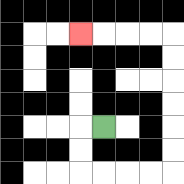{'start': '[4, 5]', 'end': '[3, 1]', 'path_directions': 'L,D,D,R,R,R,R,U,U,U,U,U,U,L,L,L,L', 'path_coordinates': '[[4, 5], [3, 5], [3, 6], [3, 7], [4, 7], [5, 7], [6, 7], [7, 7], [7, 6], [7, 5], [7, 4], [7, 3], [7, 2], [7, 1], [6, 1], [5, 1], [4, 1], [3, 1]]'}